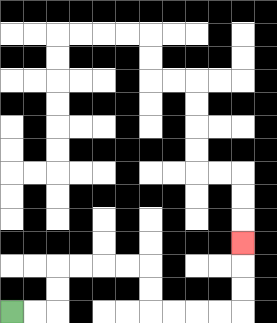{'start': '[0, 13]', 'end': '[10, 10]', 'path_directions': 'R,R,U,U,R,R,R,R,D,D,R,R,R,R,U,U,U', 'path_coordinates': '[[0, 13], [1, 13], [2, 13], [2, 12], [2, 11], [3, 11], [4, 11], [5, 11], [6, 11], [6, 12], [6, 13], [7, 13], [8, 13], [9, 13], [10, 13], [10, 12], [10, 11], [10, 10]]'}